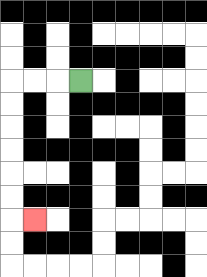{'start': '[3, 3]', 'end': '[1, 9]', 'path_directions': 'L,L,L,D,D,D,D,D,D,R', 'path_coordinates': '[[3, 3], [2, 3], [1, 3], [0, 3], [0, 4], [0, 5], [0, 6], [0, 7], [0, 8], [0, 9], [1, 9]]'}